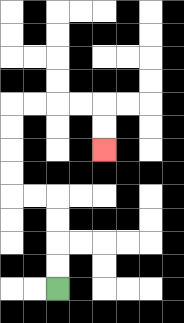{'start': '[2, 12]', 'end': '[4, 6]', 'path_directions': 'U,U,U,U,L,L,U,U,U,U,R,R,R,R,D,D', 'path_coordinates': '[[2, 12], [2, 11], [2, 10], [2, 9], [2, 8], [1, 8], [0, 8], [0, 7], [0, 6], [0, 5], [0, 4], [1, 4], [2, 4], [3, 4], [4, 4], [4, 5], [4, 6]]'}